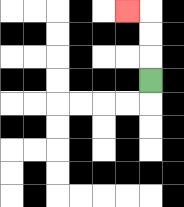{'start': '[6, 3]', 'end': '[5, 0]', 'path_directions': 'U,U,U,L', 'path_coordinates': '[[6, 3], [6, 2], [6, 1], [6, 0], [5, 0]]'}